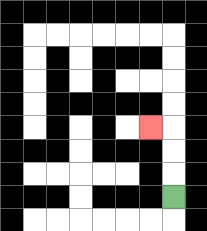{'start': '[7, 8]', 'end': '[6, 5]', 'path_directions': 'U,U,U,L', 'path_coordinates': '[[7, 8], [7, 7], [7, 6], [7, 5], [6, 5]]'}